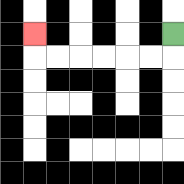{'start': '[7, 1]', 'end': '[1, 1]', 'path_directions': 'D,L,L,L,L,L,L,U', 'path_coordinates': '[[7, 1], [7, 2], [6, 2], [5, 2], [4, 2], [3, 2], [2, 2], [1, 2], [1, 1]]'}